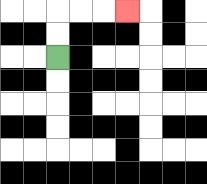{'start': '[2, 2]', 'end': '[5, 0]', 'path_directions': 'U,U,R,R,R', 'path_coordinates': '[[2, 2], [2, 1], [2, 0], [3, 0], [4, 0], [5, 0]]'}